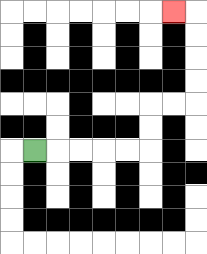{'start': '[1, 6]', 'end': '[7, 0]', 'path_directions': 'R,R,R,R,R,U,U,R,R,U,U,U,U,L', 'path_coordinates': '[[1, 6], [2, 6], [3, 6], [4, 6], [5, 6], [6, 6], [6, 5], [6, 4], [7, 4], [8, 4], [8, 3], [8, 2], [8, 1], [8, 0], [7, 0]]'}